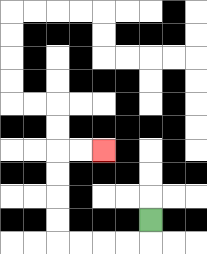{'start': '[6, 9]', 'end': '[4, 6]', 'path_directions': 'D,L,L,L,L,U,U,U,U,R,R', 'path_coordinates': '[[6, 9], [6, 10], [5, 10], [4, 10], [3, 10], [2, 10], [2, 9], [2, 8], [2, 7], [2, 6], [3, 6], [4, 6]]'}